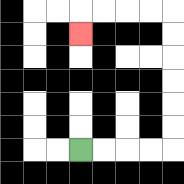{'start': '[3, 6]', 'end': '[3, 1]', 'path_directions': 'R,R,R,R,U,U,U,U,U,U,L,L,L,L,D', 'path_coordinates': '[[3, 6], [4, 6], [5, 6], [6, 6], [7, 6], [7, 5], [7, 4], [7, 3], [7, 2], [7, 1], [7, 0], [6, 0], [5, 0], [4, 0], [3, 0], [3, 1]]'}